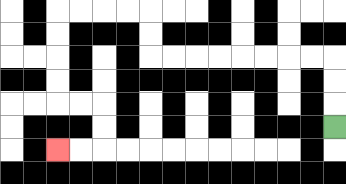{'start': '[14, 5]', 'end': '[2, 6]', 'path_directions': 'U,U,U,L,L,L,L,L,L,L,L,U,U,L,L,L,L,D,D,D,D,R,R,D,D,L,L', 'path_coordinates': '[[14, 5], [14, 4], [14, 3], [14, 2], [13, 2], [12, 2], [11, 2], [10, 2], [9, 2], [8, 2], [7, 2], [6, 2], [6, 1], [6, 0], [5, 0], [4, 0], [3, 0], [2, 0], [2, 1], [2, 2], [2, 3], [2, 4], [3, 4], [4, 4], [4, 5], [4, 6], [3, 6], [2, 6]]'}